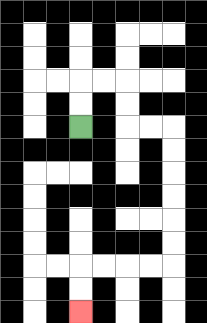{'start': '[3, 5]', 'end': '[3, 13]', 'path_directions': 'U,U,R,R,D,D,R,R,D,D,D,D,D,D,L,L,L,L,D,D', 'path_coordinates': '[[3, 5], [3, 4], [3, 3], [4, 3], [5, 3], [5, 4], [5, 5], [6, 5], [7, 5], [7, 6], [7, 7], [7, 8], [7, 9], [7, 10], [7, 11], [6, 11], [5, 11], [4, 11], [3, 11], [3, 12], [3, 13]]'}